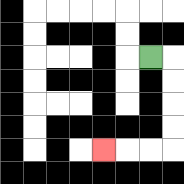{'start': '[6, 2]', 'end': '[4, 6]', 'path_directions': 'R,D,D,D,D,L,L,L', 'path_coordinates': '[[6, 2], [7, 2], [7, 3], [7, 4], [7, 5], [7, 6], [6, 6], [5, 6], [4, 6]]'}